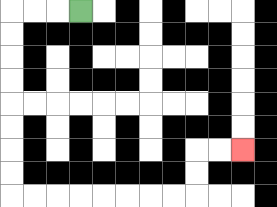{'start': '[3, 0]', 'end': '[10, 6]', 'path_directions': 'L,L,L,D,D,D,D,D,D,D,D,R,R,R,R,R,R,R,R,U,U,R,R', 'path_coordinates': '[[3, 0], [2, 0], [1, 0], [0, 0], [0, 1], [0, 2], [0, 3], [0, 4], [0, 5], [0, 6], [0, 7], [0, 8], [1, 8], [2, 8], [3, 8], [4, 8], [5, 8], [6, 8], [7, 8], [8, 8], [8, 7], [8, 6], [9, 6], [10, 6]]'}